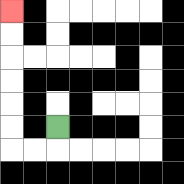{'start': '[2, 5]', 'end': '[0, 0]', 'path_directions': 'D,L,L,U,U,U,U,U,U', 'path_coordinates': '[[2, 5], [2, 6], [1, 6], [0, 6], [0, 5], [0, 4], [0, 3], [0, 2], [0, 1], [0, 0]]'}